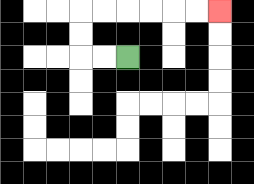{'start': '[5, 2]', 'end': '[9, 0]', 'path_directions': 'L,L,U,U,R,R,R,R,R,R', 'path_coordinates': '[[5, 2], [4, 2], [3, 2], [3, 1], [3, 0], [4, 0], [5, 0], [6, 0], [7, 0], [8, 0], [9, 0]]'}